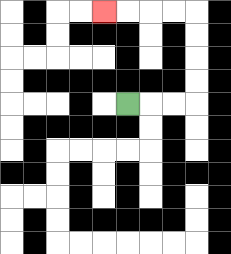{'start': '[5, 4]', 'end': '[4, 0]', 'path_directions': 'R,R,R,U,U,U,U,L,L,L,L', 'path_coordinates': '[[5, 4], [6, 4], [7, 4], [8, 4], [8, 3], [8, 2], [8, 1], [8, 0], [7, 0], [6, 0], [5, 0], [4, 0]]'}